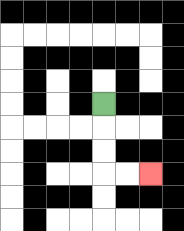{'start': '[4, 4]', 'end': '[6, 7]', 'path_directions': 'D,D,D,R,R', 'path_coordinates': '[[4, 4], [4, 5], [4, 6], [4, 7], [5, 7], [6, 7]]'}